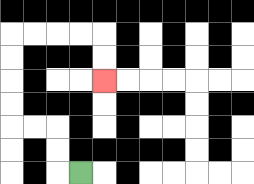{'start': '[3, 7]', 'end': '[4, 3]', 'path_directions': 'L,U,U,L,L,U,U,U,U,R,R,R,R,D,D', 'path_coordinates': '[[3, 7], [2, 7], [2, 6], [2, 5], [1, 5], [0, 5], [0, 4], [0, 3], [0, 2], [0, 1], [1, 1], [2, 1], [3, 1], [4, 1], [4, 2], [4, 3]]'}